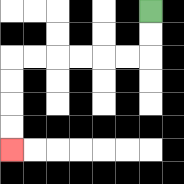{'start': '[6, 0]', 'end': '[0, 6]', 'path_directions': 'D,D,L,L,L,L,L,L,D,D,D,D', 'path_coordinates': '[[6, 0], [6, 1], [6, 2], [5, 2], [4, 2], [3, 2], [2, 2], [1, 2], [0, 2], [0, 3], [0, 4], [0, 5], [0, 6]]'}